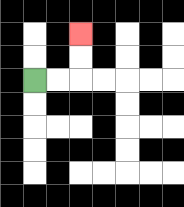{'start': '[1, 3]', 'end': '[3, 1]', 'path_directions': 'R,R,U,U', 'path_coordinates': '[[1, 3], [2, 3], [3, 3], [3, 2], [3, 1]]'}